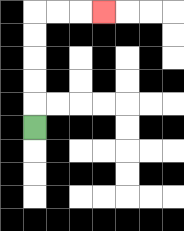{'start': '[1, 5]', 'end': '[4, 0]', 'path_directions': 'U,U,U,U,U,R,R,R', 'path_coordinates': '[[1, 5], [1, 4], [1, 3], [1, 2], [1, 1], [1, 0], [2, 0], [3, 0], [4, 0]]'}